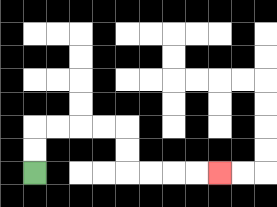{'start': '[1, 7]', 'end': '[9, 7]', 'path_directions': 'U,U,R,R,R,R,D,D,R,R,R,R', 'path_coordinates': '[[1, 7], [1, 6], [1, 5], [2, 5], [3, 5], [4, 5], [5, 5], [5, 6], [5, 7], [6, 7], [7, 7], [8, 7], [9, 7]]'}